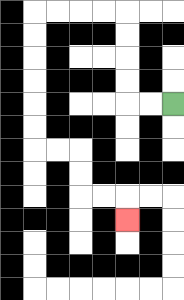{'start': '[7, 4]', 'end': '[5, 9]', 'path_directions': 'L,L,U,U,U,U,L,L,L,L,D,D,D,D,D,D,R,R,D,D,R,R,D', 'path_coordinates': '[[7, 4], [6, 4], [5, 4], [5, 3], [5, 2], [5, 1], [5, 0], [4, 0], [3, 0], [2, 0], [1, 0], [1, 1], [1, 2], [1, 3], [1, 4], [1, 5], [1, 6], [2, 6], [3, 6], [3, 7], [3, 8], [4, 8], [5, 8], [5, 9]]'}